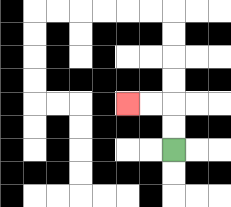{'start': '[7, 6]', 'end': '[5, 4]', 'path_directions': 'U,U,L,L', 'path_coordinates': '[[7, 6], [7, 5], [7, 4], [6, 4], [5, 4]]'}